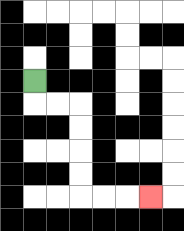{'start': '[1, 3]', 'end': '[6, 8]', 'path_directions': 'D,R,R,D,D,D,D,R,R,R', 'path_coordinates': '[[1, 3], [1, 4], [2, 4], [3, 4], [3, 5], [3, 6], [3, 7], [3, 8], [4, 8], [5, 8], [6, 8]]'}